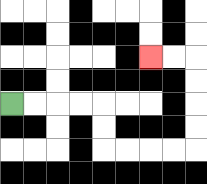{'start': '[0, 4]', 'end': '[6, 2]', 'path_directions': 'R,R,R,R,D,D,R,R,R,R,U,U,U,U,L,L', 'path_coordinates': '[[0, 4], [1, 4], [2, 4], [3, 4], [4, 4], [4, 5], [4, 6], [5, 6], [6, 6], [7, 6], [8, 6], [8, 5], [8, 4], [8, 3], [8, 2], [7, 2], [6, 2]]'}